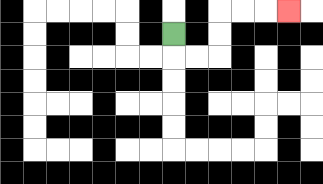{'start': '[7, 1]', 'end': '[12, 0]', 'path_directions': 'D,R,R,U,U,R,R,R', 'path_coordinates': '[[7, 1], [7, 2], [8, 2], [9, 2], [9, 1], [9, 0], [10, 0], [11, 0], [12, 0]]'}